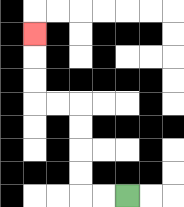{'start': '[5, 8]', 'end': '[1, 1]', 'path_directions': 'L,L,U,U,U,U,L,L,U,U,U', 'path_coordinates': '[[5, 8], [4, 8], [3, 8], [3, 7], [3, 6], [3, 5], [3, 4], [2, 4], [1, 4], [1, 3], [1, 2], [1, 1]]'}